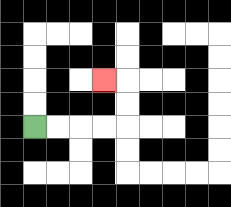{'start': '[1, 5]', 'end': '[4, 3]', 'path_directions': 'R,R,R,R,U,U,L', 'path_coordinates': '[[1, 5], [2, 5], [3, 5], [4, 5], [5, 5], [5, 4], [5, 3], [4, 3]]'}